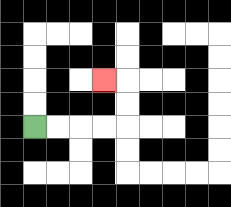{'start': '[1, 5]', 'end': '[4, 3]', 'path_directions': 'R,R,R,R,U,U,L', 'path_coordinates': '[[1, 5], [2, 5], [3, 5], [4, 5], [5, 5], [5, 4], [5, 3], [4, 3]]'}